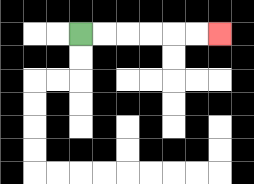{'start': '[3, 1]', 'end': '[9, 1]', 'path_directions': 'R,R,R,R,R,R', 'path_coordinates': '[[3, 1], [4, 1], [5, 1], [6, 1], [7, 1], [8, 1], [9, 1]]'}